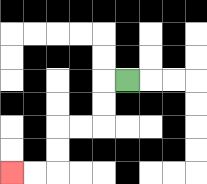{'start': '[5, 3]', 'end': '[0, 7]', 'path_directions': 'L,D,D,L,L,D,D,L,L', 'path_coordinates': '[[5, 3], [4, 3], [4, 4], [4, 5], [3, 5], [2, 5], [2, 6], [2, 7], [1, 7], [0, 7]]'}